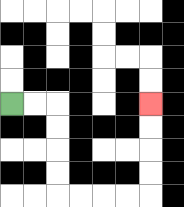{'start': '[0, 4]', 'end': '[6, 4]', 'path_directions': 'R,R,D,D,D,D,R,R,R,R,U,U,U,U', 'path_coordinates': '[[0, 4], [1, 4], [2, 4], [2, 5], [2, 6], [2, 7], [2, 8], [3, 8], [4, 8], [5, 8], [6, 8], [6, 7], [6, 6], [6, 5], [6, 4]]'}